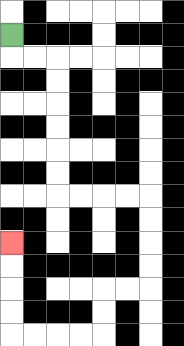{'start': '[0, 1]', 'end': '[0, 10]', 'path_directions': 'D,R,R,D,D,D,D,D,D,R,R,R,R,D,D,D,D,L,L,D,D,L,L,L,L,U,U,U,U', 'path_coordinates': '[[0, 1], [0, 2], [1, 2], [2, 2], [2, 3], [2, 4], [2, 5], [2, 6], [2, 7], [2, 8], [3, 8], [4, 8], [5, 8], [6, 8], [6, 9], [6, 10], [6, 11], [6, 12], [5, 12], [4, 12], [4, 13], [4, 14], [3, 14], [2, 14], [1, 14], [0, 14], [0, 13], [0, 12], [0, 11], [0, 10]]'}